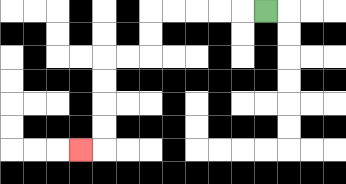{'start': '[11, 0]', 'end': '[3, 6]', 'path_directions': 'L,L,L,L,L,D,D,L,L,D,D,D,D,L', 'path_coordinates': '[[11, 0], [10, 0], [9, 0], [8, 0], [7, 0], [6, 0], [6, 1], [6, 2], [5, 2], [4, 2], [4, 3], [4, 4], [4, 5], [4, 6], [3, 6]]'}